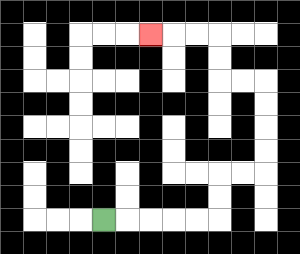{'start': '[4, 9]', 'end': '[6, 1]', 'path_directions': 'R,R,R,R,R,U,U,R,R,U,U,U,U,L,L,U,U,L,L,L', 'path_coordinates': '[[4, 9], [5, 9], [6, 9], [7, 9], [8, 9], [9, 9], [9, 8], [9, 7], [10, 7], [11, 7], [11, 6], [11, 5], [11, 4], [11, 3], [10, 3], [9, 3], [9, 2], [9, 1], [8, 1], [7, 1], [6, 1]]'}